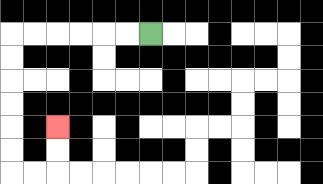{'start': '[6, 1]', 'end': '[2, 5]', 'path_directions': 'L,L,L,L,L,L,D,D,D,D,D,D,R,R,U,U', 'path_coordinates': '[[6, 1], [5, 1], [4, 1], [3, 1], [2, 1], [1, 1], [0, 1], [0, 2], [0, 3], [0, 4], [0, 5], [0, 6], [0, 7], [1, 7], [2, 7], [2, 6], [2, 5]]'}